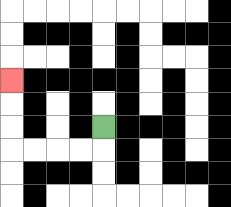{'start': '[4, 5]', 'end': '[0, 3]', 'path_directions': 'D,L,L,L,L,U,U,U', 'path_coordinates': '[[4, 5], [4, 6], [3, 6], [2, 6], [1, 6], [0, 6], [0, 5], [0, 4], [0, 3]]'}